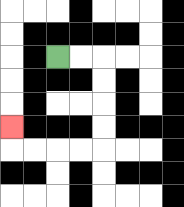{'start': '[2, 2]', 'end': '[0, 5]', 'path_directions': 'R,R,D,D,D,D,L,L,L,L,U', 'path_coordinates': '[[2, 2], [3, 2], [4, 2], [4, 3], [4, 4], [4, 5], [4, 6], [3, 6], [2, 6], [1, 6], [0, 6], [0, 5]]'}